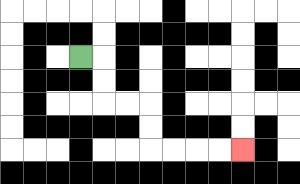{'start': '[3, 2]', 'end': '[10, 6]', 'path_directions': 'R,D,D,R,R,D,D,R,R,R,R', 'path_coordinates': '[[3, 2], [4, 2], [4, 3], [4, 4], [5, 4], [6, 4], [6, 5], [6, 6], [7, 6], [8, 6], [9, 6], [10, 6]]'}